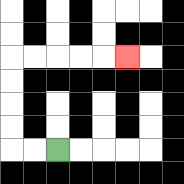{'start': '[2, 6]', 'end': '[5, 2]', 'path_directions': 'L,L,U,U,U,U,R,R,R,R,R', 'path_coordinates': '[[2, 6], [1, 6], [0, 6], [0, 5], [0, 4], [0, 3], [0, 2], [1, 2], [2, 2], [3, 2], [4, 2], [5, 2]]'}